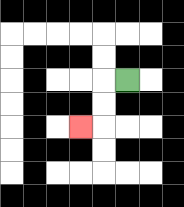{'start': '[5, 3]', 'end': '[3, 5]', 'path_directions': 'L,D,D,L', 'path_coordinates': '[[5, 3], [4, 3], [4, 4], [4, 5], [3, 5]]'}